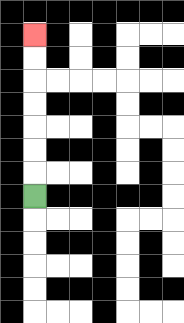{'start': '[1, 8]', 'end': '[1, 1]', 'path_directions': 'U,U,U,U,U,U,U', 'path_coordinates': '[[1, 8], [1, 7], [1, 6], [1, 5], [1, 4], [1, 3], [1, 2], [1, 1]]'}